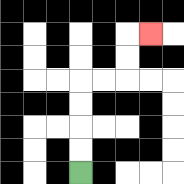{'start': '[3, 7]', 'end': '[6, 1]', 'path_directions': 'U,U,U,U,R,R,U,U,R', 'path_coordinates': '[[3, 7], [3, 6], [3, 5], [3, 4], [3, 3], [4, 3], [5, 3], [5, 2], [5, 1], [6, 1]]'}